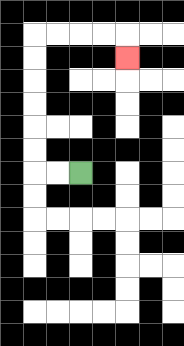{'start': '[3, 7]', 'end': '[5, 2]', 'path_directions': 'L,L,U,U,U,U,U,U,R,R,R,R,D', 'path_coordinates': '[[3, 7], [2, 7], [1, 7], [1, 6], [1, 5], [1, 4], [1, 3], [1, 2], [1, 1], [2, 1], [3, 1], [4, 1], [5, 1], [5, 2]]'}